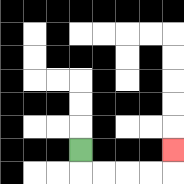{'start': '[3, 6]', 'end': '[7, 6]', 'path_directions': 'D,R,R,R,R,U', 'path_coordinates': '[[3, 6], [3, 7], [4, 7], [5, 7], [6, 7], [7, 7], [7, 6]]'}